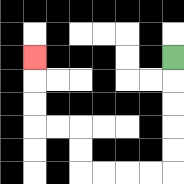{'start': '[7, 2]', 'end': '[1, 2]', 'path_directions': 'D,D,D,D,D,L,L,L,L,U,U,L,L,U,U,U', 'path_coordinates': '[[7, 2], [7, 3], [7, 4], [7, 5], [7, 6], [7, 7], [6, 7], [5, 7], [4, 7], [3, 7], [3, 6], [3, 5], [2, 5], [1, 5], [1, 4], [1, 3], [1, 2]]'}